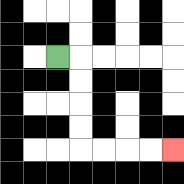{'start': '[2, 2]', 'end': '[7, 6]', 'path_directions': 'R,D,D,D,D,R,R,R,R', 'path_coordinates': '[[2, 2], [3, 2], [3, 3], [3, 4], [3, 5], [3, 6], [4, 6], [5, 6], [6, 6], [7, 6]]'}